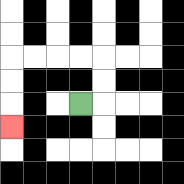{'start': '[3, 4]', 'end': '[0, 5]', 'path_directions': 'R,U,U,L,L,L,L,D,D,D', 'path_coordinates': '[[3, 4], [4, 4], [4, 3], [4, 2], [3, 2], [2, 2], [1, 2], [0, 2], [0, 3], [0, 4], [0, 5]]'}